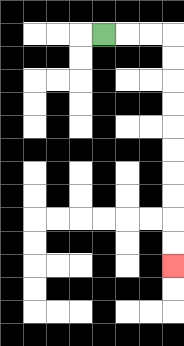{'start': '[4, 1]', 'end': '[7, 11]', 'path_directions': 'R,R,R,D,D,D,D,D,D,D,D,D,D', 'path_coordinates': '[[4, 1], [5, 1], [6, 1], [7, 1], [7, 2], [7, 3], [7, 4], [7, 5], [7, 6], [7, 7], [7, 8], [7, 9], [7, 10], [7, 11]]'}